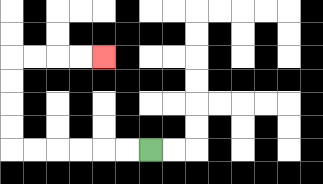{'start': '[6, 6]', 'end': '[4, 2]', 'path_directions': 'L,L,L,L,L,L,U,U,U,U,R,R,R,R', 'path_coordinates': '[[6, 6], [5, 6], [4, 6], [3, 6], [2, 6], [1, 6], [0, 6], [0, 5], [0, 4], [0, 3], [0, 2], [1, 2], [2, 2], [3, 2], [4, 2]]'}